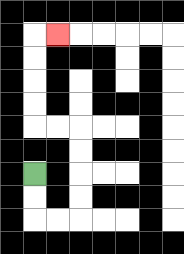{'start': '[1, 7]', 'end': '[2, 1]', 'path_directions': 'D,D,R,R,U,U,U,U,L,L,U,U,U,U,R', 'path_coordinates': '[[1, 7], [1, 8], [1, 9], [2, 9], [3, 9], [3, 8], [3, 7], [3, 6], [3, 5], [2, 5], [1, 5], [1, 4], [1, 3], [1, 2], [1, 1], [2, 1]]'}